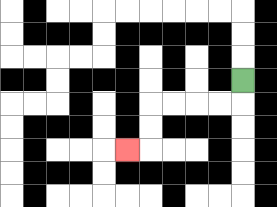{'start': '[10, 3]', 'end': '[5, 6]', 'path_directions': 'D,L,L,L,L,D,D,L', 'path_coordinates': '[[10, 3], [10, 4], [9, 4], [8, 4], [7, 4], [6, 4], [6, 5], [6, 6], [5, 6]]'}